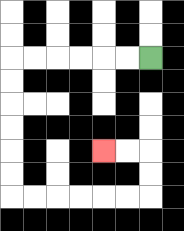{'start': '[6, 2]', 'end': '[4, 6]', 'path_directions': 'L,L,L,L,L,L,D,D,D,D,D,D,R,R,R,R,R,R,U,U,L,L', 'path_coordinates': '[[6, 2], [5, 2], [4, 2], [3, 2], [2, 2], [1, 2], [0, 2], [0, 3], [0, 4], [0, 5], [0, 6], [0, 7], [0, 8], [1, 8], [2, 8], [3, 8], [4, 8], [5, 8], [6, 8], [6, 7], [6, 6], [5, 6], [4, 6]]'}